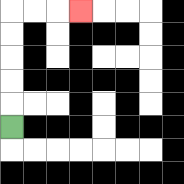{'start': '[0, 5]', 'end': '[3, 0]', 'path_directions': 'U,U,U,U,U,R,R,R', 'path_coordinates': '[[0, 5], [0, 4], [0, 3], [0, 2], [0, 1], [0, 0], [1, 0], [2, 0], [3, 0]]'}